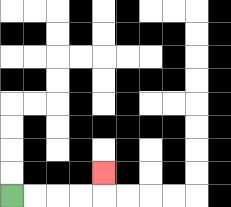{'start': '[0, 8]', 'end': '[4, 7]', 'path_directions': 'R,R,R,R,U', 'path_coordinates': '[[0, 8], [1, 8], [2, 8], [3, 8], [4, 8], [4, 7]]'}